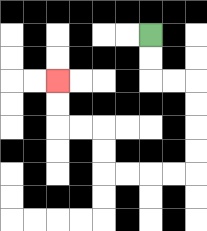{'start': '[6, 1]', 'end': '[2, 3]', 'path_directions': 'D,D,R,R,D,D,D,D,L,L,L,L,U,U,L,L,U,U', 'path_coordinates': '[[6, 1], [6, 2], [6, 3], [7, 3], [8, 3], [8, 4], [8, 5], [8, 6], [8, 7], [7, 7], [6, 7], [5, 7], [4, 7], [4, 6], [4, 5], [3, 5], [2, 5], [2, 4], [2, 3]]'}